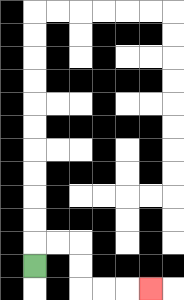{'start': '[1, 11]', 'end': '[6, 12]', 'path_directions': 'U,R,R,D,D,R,R,R', 'path_coordinates': '[[1, 11], [1, 10], [2, 10], [3, 10], [3, 11], [3, 12], [4, 12], [5, 12], [6, 12]]'}